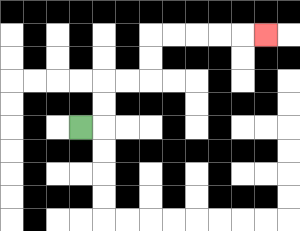{'start': '[3, 5]', 'end': '[11, 1]', 'path_directions': 'R,U,U,R,R,U,U,R,R,R,R,R', 'path_coordinates': '[[3, 5], [4, 5], [4, 4], [4, 3], [5, 3], [6, 3], [6, 2], [6, 1], [7, 1], [8, 1], [9, 1], [10, 1], [11, 1]]'}